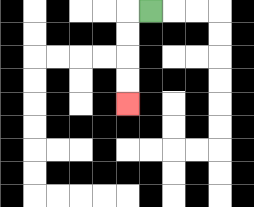{'start': '[6, 0]', 'end': '[5, 4]', 'path_directions': 'L,D,D,D,D', 'path_coordinates': '[[6, 0], [5, 0], [5, 1], [5, 2], [5, 3], [5, 4]]'}